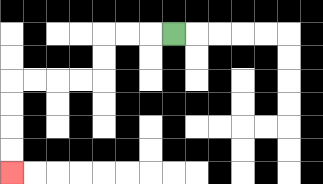{'start': '[7, 1]', 'end': '[0, 7]', 'path_directions': 'L,L,L,D,D,L,L,L,L,D,D,D,D', 'path_coordinates': '[[7, 1], [6, 1], [5, 1], [4, 1], [4, 2], [4, 3], [3, 3], [2, 3], [1, 3], [0, 3], [0, 4], [0, 5], [0, 6], [0, 7]]'}